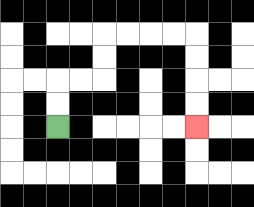{'start': '[2, 5]', 'end': '[8, 5]', 'path_directions': 'U,U,R,R,U,U,R,R,R,R,D,D,D,D', 'path_coordinates': '[[2, 5], [2, 4], [2, 3], [3, 3], [4, 3], [4, 2], [4, 1], [5, 1], [6, 1], [7, 1], [8, 1], [8, 2], [8, 3], [8, 4], [8, 5]]'}